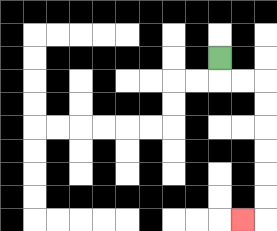{'start': '[9, 2]', 'end': '[10, 9]', 'path_directions': 'D,R,R,D,D,D,D,D,D,L', 'path_coordinates': '[[9, 2], [9, 3], [10, 3], [11, 3], [11, 4], [11, 5], [11, 6], [11, 7], [11, 8], [11, 9], [10, 9]]'}